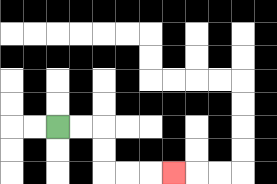{'start': '[2, 5]', 'end': '[7, 7]', 'path_directions': 'R,R,D,D,R,R,R', 'path_coordinates': '[[2, 5], [3, 5], [4, 5], [4, 6], [4, 7], [5, 7], [6, 7], [7, 7]]'}